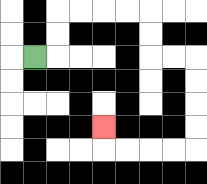{'start': '[1, 2]', 'end': '[4, 5]', 'path_directions': 'R,U,U,R,R,R,R,D,D,R,R,D,D,D,D,L,L,L,L,U', 'path_coordinates': '[[1, 2], [2, 2], [2, 1], [2, 0], [3, 0], [4, 0], [5, 0], [6, 0], [6, 1], [6, 2], [7, 2], [8, 2], [8, 3], [8, 4], [8, 5], [8, 6], [7, 6], [6, 6], [5, 6], [4, 6], [4, 5]]'}